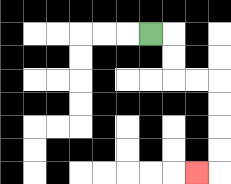{'start': '[6, 1]', 'end': '[8, 7]', 'path_directions': 'R,D,D,R,R,D,D,D,D,L', 'path_coordinates': '[[6, 1], [7, 1], [7, 2], [7, 3], [8, 3], [9, 3], [9, 4], [9, 5], [9, 6], [9, 7], [8, 7]]'}